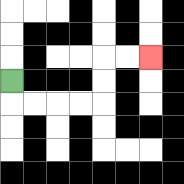{'start': '[0, 3]', 'end': '[6, 2]', 'path_directions': 'D,R,R,R,R,U,U,R,R', 'path_coordinates': '[[0, 3], [0, 4], [1, 4], [2, 4], [3, 4], [4, 4], [4, 3], [4, 2], [5, 2], [6, 2]]'}